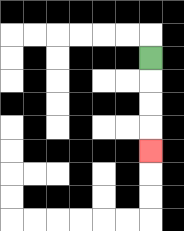{'start': '[6, 2]', 'end': '[6, 6]', 'path_directions': 'D,D,D,D', 'path_coordinates': '[[6, 2], [6, 3], [6, 4], [6, 5], [6, 6]]'}